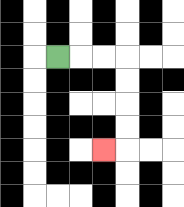{'start': '[2, 2]', 'end': '[4, 6]', 'path_directions': 'R,R,R,D,D,D,D,L', 'path_coordinates': '[[2, 2], [3, 2], [4, 2], [5, 2], [5, 3], [5, 4], [5, 5], [5, 6], [4, 6]]'}